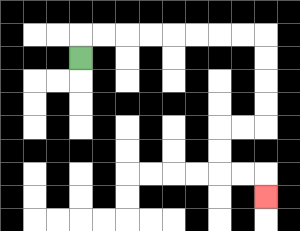{'start': '[3, 2]', 'end': '[11, 8]', 'path_directions': 'U,R,R,R,R,R,R,R,R,D,D,D,D,L,L,D,D,R,R,D', 'path_coordinates': '[[3, 2], [3, 1], [4, 1], [5, 1], [6, 1], [7, 1], [8, 1], [9, 1], [10, 1], [11, 1], [11, 2], [11, 3], [11, 4], [11, 5], [10, 5], [9, 5], [9, 6], [9, 7], [10, 7], [11, 7], [11, 8]]'}